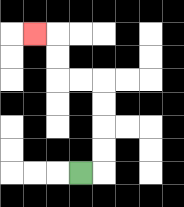{'start': '[3, 7]', 'end': '[1, 1]', 'path_directions': 'R,U,U,U,U,L,L,U,U,L', 'path_coordinates': '[[3, 7], [4, 7], [4, 6], [4, 5], [4, 4], [4, 3], [3, 3], [2, 3], [2, 2], [2, 1], [1, 1]]'}